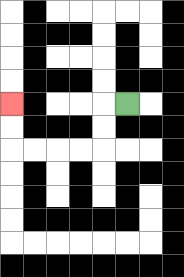{'start': '[5, 4]', 'end': '[0, 4]', 'path_directions': 'L,D,D,L,L,L,L,U,U', 'path_coordinates': '[[5, 4], [4, 4], [4, 5], [4, 6], [3, 6], [2, 6], [1, 6], [0, 6], [0, 5], [0, 4]]'}